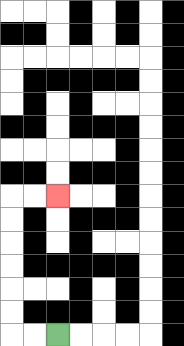{'start': '[2, 14]', 'end': '[2, 8]', 'path_directions': 'L,L,U,U,U,U,U,U,R,R', 'path_coordinates': '[[2, 14], [1, 14], [0, 14], [0, 13], [0, 12], [0, 11], [0, 10], [0, 9], [0, 8], [1, 8], [2, 8]]'}